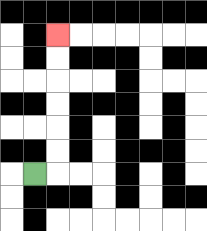{'start': '[1, 7]', 'end': '[2, 1]', 'path_directions': 'R,U,U,U,U,U,U', 'path_coordinates': '[[1, 7], [2, 7], [2, 6], [2, 5], [2, 4], [2, 3], [2, 2], [2, 1]]'}